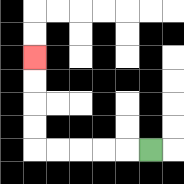{'start': '[6, 6]', 'end': '[1, 2]', 'path_directions': 'L,L,L,L,L,U,U,U,U', 'path_coordinates': '[[6, 6], [5, 6], [4, 6], [3, 6], [2, 6], [1, 6], [1, 5], [1, 4], [1, 3], [1, 2]]'}